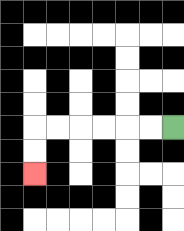{'start': '[7, 5]', 'end': '[1, 7]', 'path_directions': 'L,L,L,L,L,L,D,D', 'path_coordinates': '[[7, 5], [6, 5], [5, 5], [4, 5], [3, 5], [2, 5], [1, 5], [1, 6], [1, 7]]'}